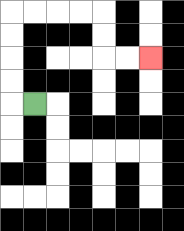{'start': '[1, 4]', 'end': '[6, 2]', 'path_directions': 'L,U,U,U,U,R,R,R,R,D,D,R,R', 'path_coordinates': '[[1, 4], [0, 4], [0, 3], [0, 2], [0, 1], [0, 0], [1, 0], [2, 0], [3, 0], [4, 0], [4, 1], [4, 2], [5, 2], [6, 2]]'}